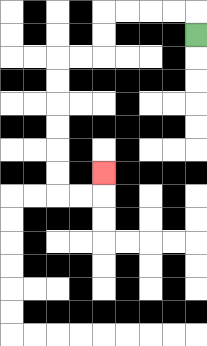{'start': '[8, 1]', 'end': '[4, 7]', 'path_directions': 'U,L,L,L,L,D,D,L,L,D,D,D,D,D,D,R,R,U', 'path_coordinates': '[[8, 1], [8, 0], [7, 0], [6, 0], [5, 0], [4, 0], [4, 1], [4, 2], [3, 2], [2, 2], [2, 3], [2, 4], [2, 5], [2, 6], [2, 7], [2, 8], [3, 8], [4, 8], [4, 7]]'}